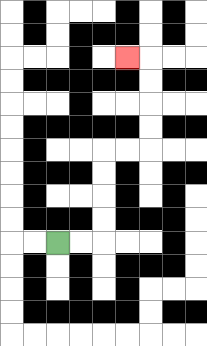{'start': '[2, 10]', 'end': '[5, 2]', 'path_directions': 'R,R,U,U,U,U,R,R,U,U,U,U,L', 'path_coordinates': '[[2, 10], [3, 10], [4, 10], [4, 9], [4, 8], [4, 7], [4, 6], [5, 6], [6, 6], [6, 5], [6, 4], [6, 3], [6, 2], [5, 2]]'}